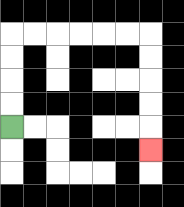{'start': '[0, 5]', 'end': '[6, 6]', 'path_directions': 'U,U,U,U,R,R,R,R,R,R,D,D,D,D,D', 'path_coordinates': '[[0, 5], [0, 4], [0, 3], [0, 2], [0, 1], [1, 1], [2, 1], [3, 1], [4, 1], [5, 1], [6, 1], [6, 2], [6, 3], [6, 4], [6, 5], [6, 6]]'}